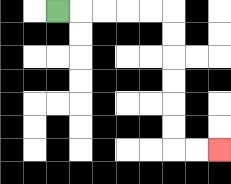{'start': '[2, 0]', 'end': '[9, 6]', 'path_directions': 'R,R,R,R,R,D,D,D,D,D,D,R,R', 'path_coordinates': '[[2, 0], [3, 0], [4, 0], [5, 0], [6, 0], [7, 0], [7, 1], [7, 2], [7, 3], [7, 4], [7, 5], [7, 6], [8, 6], [9, 6]]'}